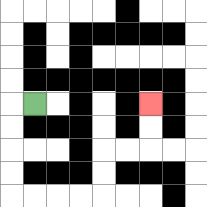{'start': '[1, 4]', 'end': '[6, 4]', 'path_directions': 'L,D,D,D,D,R,R,R,R,U,U,R,R,U,U', 'path_coordinates': '[[1, 4], [0, 4], [0, 5], [0, 6], [0, 7], [0, 8], [1, 8], [2, 8], [3, 8], [4, 8], [4, 7], [4, 6], [5, 6], [6, 6], [6, 5], [6, 4]]'}